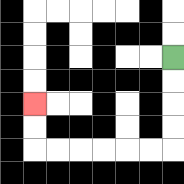{'start': '[7, 2]', 'end': '[1, 4]', 'path_directions': 'D,D,D,D,L,L,L,L,L,L,U,U', 'path_coordinates': '[[7, 2], [7, 3], [7, 4], [7, 5], [7, 6], [6, 6], [5, 6], [4, 6], [3, 6], [2, 6], [1, 6], [1, 5], [1, 4]]'}